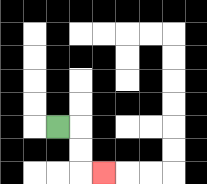{'start': '[2, 5]', 'end': '[4, 7]', 'path_directions': 'R,D,D,R', 'path_coordinates': '[[2, 5], [3, 5], [3, 6], [3, 7], [4, 7]]'}